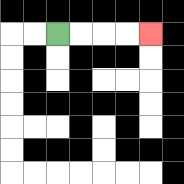{'start': '[2, 1]', 'end': '[6, 1]', 'path_directions': 'R,R,R,R', 'path_coordinates': '[[2, 1], [3, 1], [4, 1], [5, 1], [6, 1]]'}